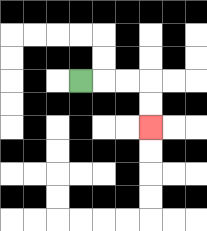{'start': '[3, 3]', 'end': '[6, 5]', 'path_directions': 'R,R,R,D,D', 'path_coordinates': '[[3, 3], [4, 3], [5, 3], [6, 3], [6, 4], [6, 5]]'}